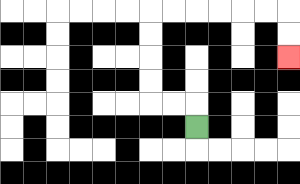{'start': '[8, 5]', 'end': '[12, 2]', 'path_directions': 'U,L,L,U,U,U,U,R,R,R,R,R,R,D,D', 'path_coordinates': '[[8, 5], [8, 4], [7, 4], [6, 4], [6, 3], [6, 2], [6, 1], [6, 0], [7, 0], [8, 0], [9, 0], [10, 0], [11, 0], [12, 0], [12, 1], [12, 2]]'}